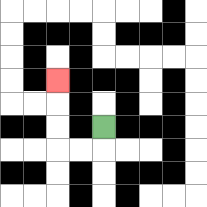{'start': '[4, 5]', 'end': '[2, 3]', 'path_directions': 'D,L,L,U,U,U', 'path_coordinates': '[[4, 5], [4, 6], [3, 6], [2, 6], [2, 5], [2, 4], [2, 3]]'}